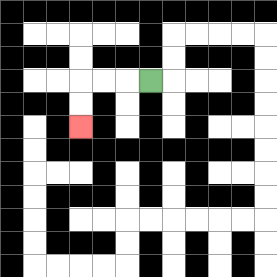{'start': '[6, 3]', 'end': '[3, 5]', 'path_directions': 'L,L,L,D,D', 'path_coordinates': '[[6, 3], [5, 3], [4, 3], [3, 3], [3, 4], [3, 5]]'}